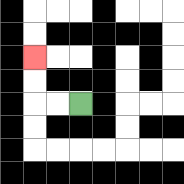{'start': '[3, 4]', 'end': '[1, 2]', 'path_directions': 'L,L,U,U', 'path_coordinates': '[[3, 4], [2, 4], [1, 4], [1, 3], [1, 2]]'}